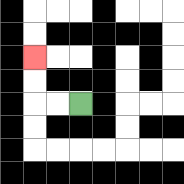{'start': '[3, 4]', 'end': '[1, 2]', 'path_directions': 'L,L,U,U', 'path_coordinates': '[[3, 4], [2, 4], [1, 4], [1, 3], [1, 2]]'}